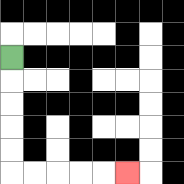{'start': '[0, 2]', 'end': '[5, 7]', 'path_directions': 'D,D,D,D,D,R,R,R,R,R', 'path_coordinates': '[[0, 2], [0, 3], [0, 4], [0, 5], [0, 6], [0, 7], [1, 7], [2, 7], [3, 7], [4, 7], [5, 7]]'}